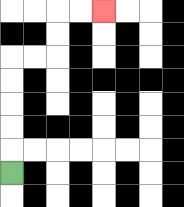{'start': '[0, 7]', 'end': '[4, 0]', 'path_directions': 'U,U,U,U,U,R,R,U,U,R,R', 'path_coordinates': '[[0, 7], [0, 6], [0, 5], [0, 4], [0, 3], [0, 2], [1, 2], [2, 2], [2, 1], [2, 0], [3, 0], [4, 0]]'}